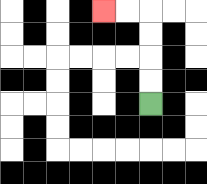{'start': '[6, 4]', 'end': '[4, 0]', 'path_directions': 'U,U,U,U,L,L', 'path_coordinates': '[[6, 4], [6, 3], [6, 2], [6, 1], [6, 0], [5, 0], [4, 0]]'}